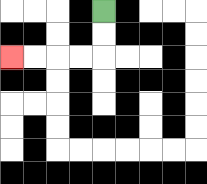{'start': '[4, 0]', 'end': '[0, 2]', 'path_directions': 'D,D,L,L,L,L', 'path_coordinates': '[[4, 0], [4, 1], [4, 2], [3, 2], [2, 2], [1, 2], [0, 2]]'}